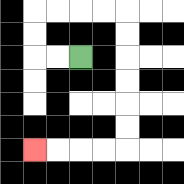{'start': '[3, 2]', 'end': '[1, 6]', 'path_directions': 'L,L,U,U,R,R,R,R,D,D,D,D,D,D,L,L,L,L', 'path_coordinates': '[[3, 2], [2, 2], [1, 2], [1, 1], [1, 0], [2, 0], [3, 0], [4, 0], [5, 0], [5, 1], [5, 2], [5, 3], [5, 4], [5, 5], [5, 6], [4, 6], [3, 6], [2, 6], [1, 6]]'}